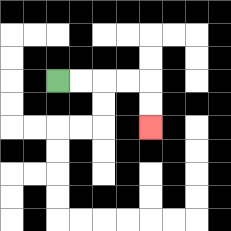{'start': '[2, 3]', 'end': '[6, 5]', 'path_directions': 'R,R,R,R,D,D', 'path_coordinates': '[[2, 3], [3, 3], [4, 3], [5, 3], [6, 3], [6, 4], [6, 5]]'}